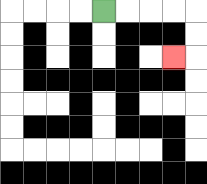{'start': '[4, 0]', 'end': '[7, 2]', 'path_directions': 'R,R,R,R,D,D,L', 'path_coordinates': '[[4, 0], [5, 0], [6, 0], [7, 0], [8, 0], [8, 1], [8, 2], [7, 2]]'}